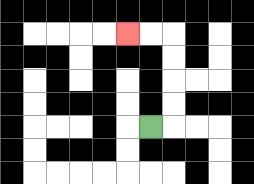{'start': '[6, 5]', 'end': '[5, 1]', 'path_directions': 'R,U,U,U,U,L,L', 'path_coordinates': '[[6, 5], [7, 5], [7, 4], [7, 3], [7, 2], [7, 1], [6, 1], [5, 1]]'}